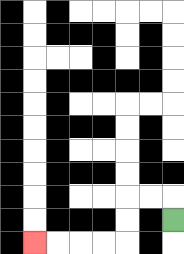{'start': '[7, 9]', 'end': '[1, 10]', 'path_directions': 'U,L,L,D,D,L,L,L,L', 'path_coordinates': '[[7, 9], [7, 8], [6, 8], [5, 8], [5, 9], [5, 10], [4, 10], [3, 10], [2, 10], [1, 10]]'}